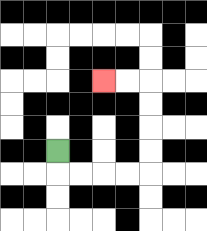{'start': '[2, 6]', 'end': '[4, 3]', 'path_directions': 'D,R,R,R,R,U,U,U,U,L,L', 'path_coordinates': '[[2, 6], [2, 7], [3, 7], [4, 7], [5, 7], [6, 7], [6, 6], [6, 5], [6, 4], [6, 3], [5, 3], [4, 3]]'}